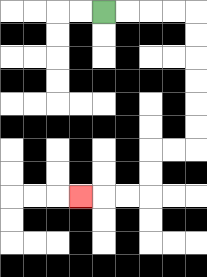{'start': '[4, 0]', 'end': '[3, 8]', 'path_directions': 'R,R,R,R,D,D,D,D,D,D,L,L,D,D,L,L,L', 'path_coordinates': '[[4, 0], [5, 0], [6, 0], [7, 0], [8, 0], [8, 1], [8, 2], [8, 3], [8, 4], [8, 5], [8, 6], [7, 6], [6, 6], [6, 7], [6, 8], [5, 8], [4, 8], [3, 8]]'}